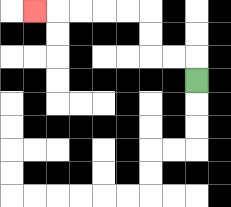{'start': '[8, 3]', 'end': '[1, 0]', 'path_directions': 'U,L,L,U,U,L,L,L,L,L', 'path_coordinates': '[[8, 3], [8, 2], [7, 2], [6, 2], [6, 1], [6, 0], [5, 0], [4, 0], [3, 0], [2, 0], [1, 0]]'}